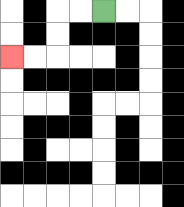{'start': '[4, 0]', 'end': '[0, 2]', 'path_directions': 'L,L,D,D,L,L', 'path_coordinates': '[[4, 0], [3, 0], [2, 0], [2, 1], [2, 2], [1, 2], [0, 2]]'}